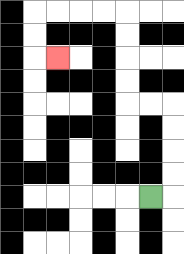{'start': '[6, 8]', 'end': '[2, 2]', 'path_directions': 'R,U,U,U,U,L,L,U,U,U,U,L,L,L,L,D,D,R', 'path_coordinates': '[[6, 8], [7, 8], [7, 7], [7, 6], [7, 5], [7, 4], [6, 4], [5, 4], [5, 3], [5, 2], [5, 1], [5, 0], [4, 0], [3, 0], [2, 0], [1, 0], [1, 1], [1, 2], [2, 2]]'}